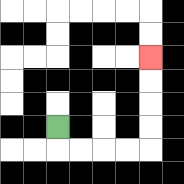{'start': '[2, 5]', 'end': '[6, 2]', 'path_directions': 'D,R,R,R,R,U,U,U,U', 'path_coordinates': '[[2, 5], [2, 6], [3, 6], [4, 6], [5, 6], [6, 6], [6, 5], [6, 4], [6, 3], [6, 2]]'}